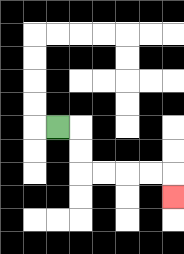{'start': '[2, 5]', 'end': '[7, 8]', 'path_directions': 'R,D,D,R,R,R,R,D', 'path_coordinates': '[[2, 5], [3, 5], [3, 6], [3, 7], [4, 7], [5, 7], [6, 7], [7, 7], [7, 8]]'}